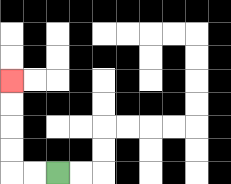{'start': '[2, 7]', 'end': '[0, 3]', 'path_directions': 'L,L,U,U,U,U', 'path_coordinates': '[[2, 7], [1, 7], [0, 7], [0, 6], [0, 5], [0, 4], [0, 3]]'}